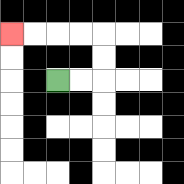{'start': '[2, 3]', 'end': '[0, 1]', 'path_directions': 'R,R,U,U,L,L,L,L', 'path_coordinates': '[[2, 3], [3, 3], [4, 3], [4, 2], [4, 1], [3, 1], [2, 1], [1, 1], [0, 1]]'}